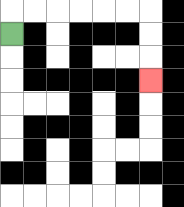{'start': '[0, 1]', 'end': '[6, 3]', 'path_directions': 'U,R,R,R,R,R,R,D,D,D', 'path_coordinates': '[[0, 1], [0, 0], [1, 0], [2, 0], [3, 0], [4, 0], [5, 0], [6, 0], [6, 1], [6, 2], [6, 3]]'}